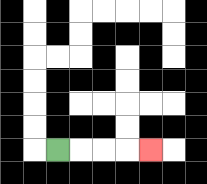{'start': '[2, 6]', 'end': '[6, 6]', 'path_directions': 'R,R,R,R', 'path_coordinates': '[[2, 6], [3, 6], [4, 6], [5, 6], [6, 6]]'}